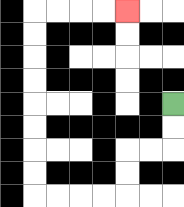{'start': '[7, 4]', 'end': '[5, 0]', 'path_directions': 'D,D,L,L,D,D,L,L,L,L,U,U,U,U,U,U,U,U,R,R,R,R', 'path_coordinates': '[[7, 4], [7, 5], [7, 6], [6, 6], [5, 6], [5, 7], [5, 8], [4, 8], [3, 8], [2, 8], [1, 8], [1, 7], [1, 6], [1, 5], [1, 4], [1, 3], [1, 2], [1, 1], [1, 0], [2, 0], [3, 0], [4, 0], [5, 0]]'}